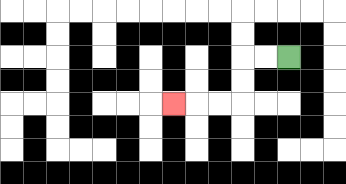{'start': '[12, 2]', 'end': '[7, 4]', 'path_directions': 'L,L,D,D,L,L,L', 'path_coordinates': '[[12, 2], [11, 2], [10, 2], [10, 3], [10, 4], [9, 4], [8, 4], [7, 4]]'}